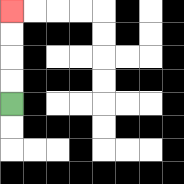{'start': '[0, 4]', 'end': '[0, 0]', 'path_directions': 'U,U,U,U', 'path_coordinates': '[[0, 4], [0, 3], [0, 2], [0, 1], [0, 0]]'}